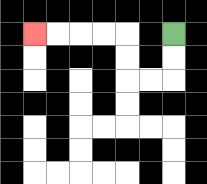{'start': '[7, 1]', 'end': '[1, 1]', 'path_directions': 'D,D,L,L,U,U,L,L,L,L', 'path_coordinates': '[[7, 1], [7, 2], [7, 3], [6, 3], [5, 3], [5, 2], [5, 1], [4, 1], [3, 1], [2, 1], [1, 1]]'}